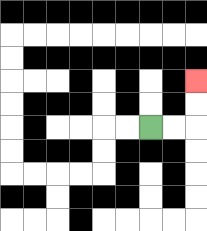{'start': '[6, 5]', 'end': '[8, 3]', 'path_directions': 'R,R,U,U', 'path_coordinates': '[[6, 5], [7, 5], [8, 5], [8, 4], [8, 3]]'}